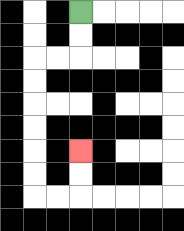{'start': '[3, 0]', 'end': '[3, 6]', 'path_directions': 'D,D,L,L,D,D,D,D,D,D,R,R,U,U', 'path_coordinates': '[[3, 0], [3, 1], [3, 2], [2, 2], [1, 2], [1, 3], [1, 4], [1, 5], [1, 6], [1, 7], [1, 8], [2, 8], [3, 8], [3, 7], [3, 6]]'}